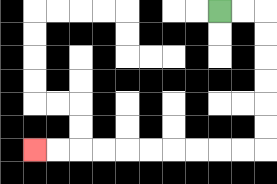{'start': '[9, 0]', 'end': '[1, 6]', 'path_directions': 'R,R,D,D,D,D,D,D,L,L,L,L,L,L,L,L,L,L', 'path_coordinates': '[[9, 0], [10, 0], [11, 0], [11, 1], [11, 2], [11, 3], [11, 4], [11, 5], [11, 6], [10, 6], [9, 6], [8, 6], [7, 6], [6, 6], [5, 6], [4, 6], [3, 6], [2, 6], [1, 6]]'}